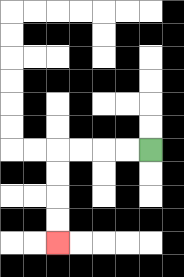{'start': '[6, 6]', 'end': '[2, 10]', 'path_directions': 'L,L,L,L,D,D,D,D', 'path_coordinates': '[[6, 6], [5, 6], [4, 6], [3, 6], [2, 6], [2, 7], [2, 8], [2, 9], [2, 10]]'}